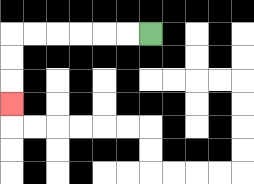{'start': '[6, 1]', 'end': '[0, 4]', 'path_directions': 'L,L,L,L,L,L,D,D,D', 'path_coordinates': '[[6, 1], [5, 1], [4, 1], [3, 1], [2, 1], [1, 1], [0, 1], [0, 2], [0, 3], [0, 4]]'}